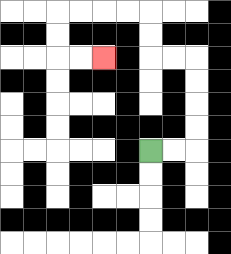{'start': '[6, 6]', 'end': '[4, 2]', 'path_directions': 'R,R,U,U,U,U,L,L,U,U,L,L,L,L,D,D,R,R', 'path_coordinates': '[[6, 6], [7, 6], [8, 6], [8, 5], [8, 4], [8, 3], [8, 2], [7, 2], [6, 2], [6, 1], [6, 0], [5, 0], [4, 0], [3, 0], [2, 0], [2, 1], [2, 2], [3, 2], [4, 2]]'}